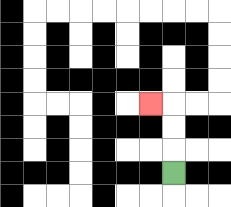{'start': '[7, 7]', 'end': '[6, 4]', 'path_directions': 'U,U,U,L', 'path_coordinates': '[[7, 7], [7, 6], [7, 5], [7, 4], [6, 4]]'}